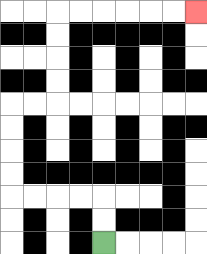{'start': '[4, 10]', 'end': '[8, 0]', 'path_directions': 'U,U,L,L,L,L,U,U,U,U,R,R,U,U,U,U,R,R,R,R,R,R', 'path_coordinates': '[[4, 10], [4, 9], [4, 8], [3, 8], [2, 8], [1, 8], [0, 8], [0, 7], [0, 6], [0, 5], [0, 4], [1, 4], [2, 4], [2, 3], [2, 2], [2, 1], [2, 0], [3, 0], [4, 0], [5, 0], [6, 0], [7, 0], [8, 0]]'}